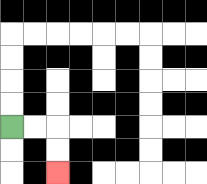{'start': '[0, 5]', 'end': '[2, 7]', 'path_directions': 'R,R,D,D', 'path_coordinates': '[[0, 5], [1, 5], [2, 5], [2, 6], [2, 7]]'}